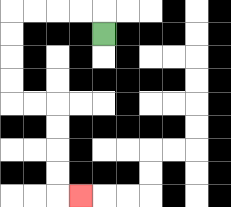{'start': '[4, 1]', 'end': '[3, 8]', 'path_directions': 'U,L,L,L,L,D,D,D,D,R,R,D,D,D,D,R', 'path_coordinates': '[[4, 1], [4, 0], [3, 0], [2, 0], [1, 0], [0, 0], [0, 1], [0, 2], [0, 3], [0, 4], [1, 4], [2, 4], [2, 5], [2, 6], [2, 7], [2, 8], [3, 8]]'}